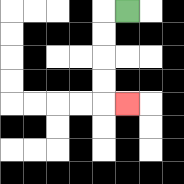{'start': '[5, 0]', 'end': '[5, 4]', 'path_directions': 'L,D,D,D,D,R', 'path_coordinates': '[[5, 0], [4, 0], [4, 1], [4, 2], [4, 3], [4, 4], [5, 4]]'}